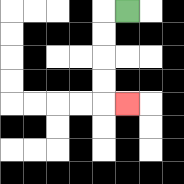{'start': '[5, 0]', 'end': '[5, 4]', 'path_directions': 'L,D,D,D,D,R', 'path_coordinates': '[[5, 0], [4, 0], [4, 1], [4, 2], [4, 3], [4, 4], [5, 4]]'}